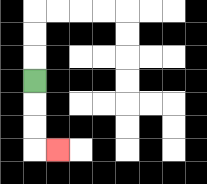{'start': '[1, 3]', 'end': '[2, 6]', 'path_directions': 'D,D,D,R', 'path_coordinates': '[[1, 3], [1, 4], [1, 5], [1, 6], [2, 6]]'}